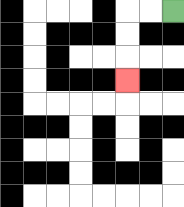{'start': '[7, 0]', 'end': '[5, 3]', 'path_directions': 'L,L,D,D,D', 'path_coordinates': '[[7, 0], [6, 0], [5, 0], [5, 1], [5, 2], [5, 3]]'}